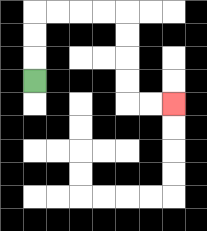{'start': '[1, 3]', 'end': '[7, 4]', 'path_directions': 'U,U,U,R,R,R,R,D,D,D,D,R,R', 'path_coordinates': '[[1, 3], [1, 2], [1, 1], [1, 0], [2, 0], [3, 0], [4, 0], [5, 0], [5, 1], [5, 2], [5, 3], [5, 4], [6, 4], [7, 4]]'}